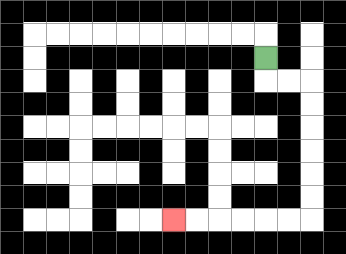{'start': '[11, 2]', 'end': '[7, 9]', 'path_directions': 'D,R,R,D,D,D,D,D,D,L,L,L,L,L,L', 'path_coordinates': '[[11, 2], [11, 3], [12, 3], [13, 3], [13, 4], [13, 5], [13, 6], [13, 7], [13, 8], [13, 9], [12, 9], [11, 9], [10, 9], [9, 9], [8, 9], [7, 9]]'}